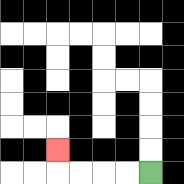{'start': '[6, 7]', 'end': '[2, 6]', 'path_directions': 'L,L,L,L,U', 'path_coordinates': '[[6, 7], [5, 7], [4, 7], [3, 7], [2, 7], [2, 6]]'}